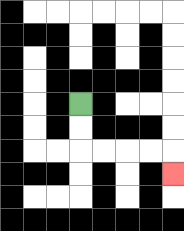{'start': '[3, 4]', 'end': '[7, 7]', 'path_directions': 'D,D,R,R,R,R,D', 'path_coordinates': '[[3, 4], [3, 5], [3, 6], [4, 6], [5, 6], [6, 6], [7, 6], [7, 7]]'}